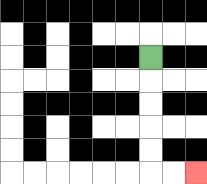{'start': '[6, 2]', 'end': '[8, 7]', 'path_directions': 'D,D,D,D,D,R,R', 'path_coordinates': '[[6, 2], [6, 3], [6, 4], [6, 5], [6, 6], [6, 7], [7, 7], [8, 7]]'}